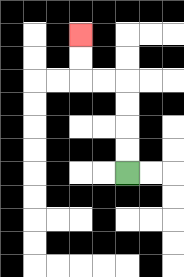{'start': '[5, 7]', 'end': '[3, 1]', 'path_directions': 'U,U,U,U,L,L,U,U', 'path_coordinates': '[[5, 7], [5, 6], [5, 5], [5, 4], [5, 3], [4, 3], [3, 3], [3, 2], [3, 1]]'}